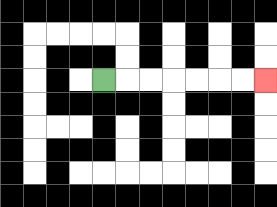{'start': '[4, 3]', 'end': '[11, 3]', 'path_directions': 'R,R,R,R,R,R,R', 'path_coordinates': '[[4, 3], [5, 3], [6, 3], [7, 3], [8, 3], [9, 3], [10, 3], [11, 3]]'}